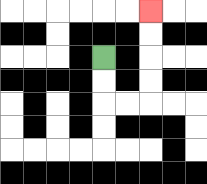{'start': '[4, 2]', 'end': '[6, 0]', 'path_directions': 'D,D,R,R,U,U,U,U', 'path_coordinates': '[[4, 2], [4, 3], [4, 4], [5, 4], [6, 4], [6, 3], [6, 2], [6, 1], [6, 0]]'}